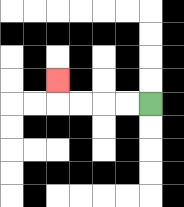{'start': '[6, 4]', 'end': '[2, 3]', 'path_directions': 'L,L,L,L,U', 'path_coordinates': '[[6, 4], [5, 4], [4, 4], [3, 4], [2, 4], [2, 3]]'}